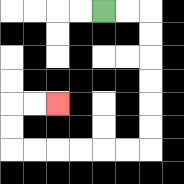{'start': '[4, 0]', 'end': '[2, 4]', 'path_directions': 'R,R,D,D,D,D,D,D,L,L,L,L,L,L,U,U,R,R', 'path_coordinates': '[[4, 0], [5, 0], [6, 0], [6, 1], [6, 2], [6, 3], [6, 4], [6, 5], [6, 6], [5, 6], [4, 6], [3, 6], [2, 6], [1, 6], [0, 6], [0, 5], [0, 4], [1, 4], [2, 4]]'}